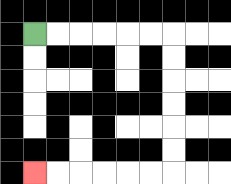{'start': '[1, 1]', 'end': '[1, 7]', 'path_directions': 'R,R,R,R,R,R,D,D,D,D,D,D,L,L,L,L,L,L', 'path_coordinates': '[[1, 1], [2, 1], [3, 1], [4, 1], [5, 1], [6, 1], [7, 1], [7, 2], [7, 3], [7, 4], [7, 5], [7, 6], [7, 7], [6, 7], [5, 7], [4, 7], [3, 7], [2, 7], [1, 7]]'}